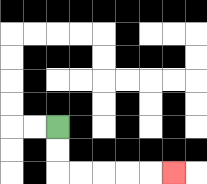{'start': '[2, 5]', 'end': '[7, 7]', 'path_directions': 'D,D,R,R,R,R,R', 'path_coordinates': '[[2, 5], [2, 6], [2, 7], [3, 7], [4, 7], [5, 7], [6, 7], [7, 7]]'}